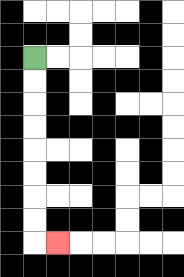{'start': '[1, 2]', 'end': '[2, 10]', 'path_directions': 'D,D,D,D,D,D,D,D,R', 'path_coordinates': '[[1, 2], [1, 3], [1, 4], [1, 5], [1, 6], [1, 7], [1, 8], [1, 9], [1, 10], [2, 10]]'}